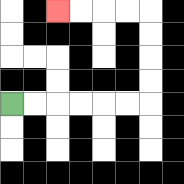{'start': '[0, 4]', 'end': '[2, 0]', 'path_directions': 'R,R,R,R,R,R,U,U,U,U,L,L,L,L', 'path_coordinates': '[[0, 4], [1, 4], [2, 4], [3, 4], [4, 4], [5, 4], [6, 4], [6, 3], [6, 2], [6, 1], [6, 0], [5, 0], [4, 0], [3, 0], [2, 0]]'}